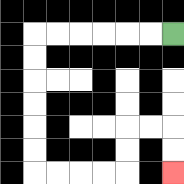{'start': '[7, 1]', 'end': '[7, 7]', 'path_directions': 'L,L,L,L,L,L,D,D,D,D,D,D,R,R,R,R,U,U,R,R,D,D', 'path_coordinates': '[[7, 1], [6, 1], [5, 1], [4, 1], [3, 1], [2, 1], [1, 1], [1, 2], [1, 3], [1, 4], [1, 5], [1, 6], [1, 7], [2, 7], [3, 7], [4, 7], [5, 7], [5, 6], [5, 5], [6, 5], [7, 5], [7, 6], [7, 7]]'}